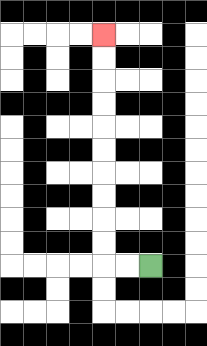{'start': '[6, 11]', 'end': '[4, 1]', 'path_directions': 'L,L,U,U,U,U,U,U,U,U,U,U', 'path_coordinates': '[[6, 11], [5, 11], [4, 11], [4, 10], [4, 9], [4, 8], [4, 7], [4, 6], [4, 5], [4, 4], [4, 3], [4, 2], [4, 1]]'}